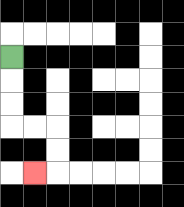{'start': '[0, 2]', 'end': '[1, 7]', 'path_directions': 'D,D,D,R,R,D,D,L', 'path_coordinates': '[[0, 2], [0, 3], [0, 4], [0, 5], [1, 5], [2, 5], [2, 6], [2, 7], [1, 7]]'}